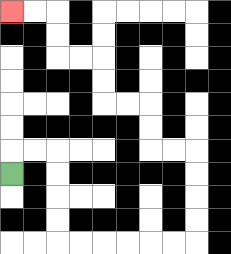{'start': '[0, 7]', 'end': '[0, 0]', 'path_directions': 'U,R,R,D,D,D,D,R,R,R,R,R,R,U,U,U,U,L,L,U,U,L,L,U,U,L,L,U,U,L,L', 'path_coordinates': '[[0, 7], [0, 6], [1, 6], [2, 6], [2, 7], [2, 8], [2, 9], [2, 10], [3, 10], [4, 10], [5, 10], [6, 10], [7, 10], [8, 10], [8, 9], [8, 8], [8, 7], [8, 6], [7, 6], [6, 6], [6, 5], [6, 4], [5, 4], [4, 4], [4, 3], [4, 2], [3, 2], [2, 2], [2, 1], [2, 0], [1, 0], [0, 0]]'}